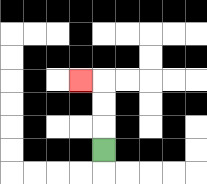{'start': '[4, 6]', 'end': '[3, 3]', 'path_directions': 'U,U,U,L', 'path_coordinates': '[[4, 6], [4, 5], [4, 4], [4, 3], [3, 3]]'}